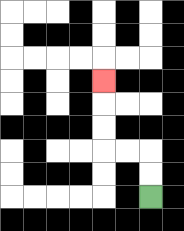{'start': '[6, 8]', 'end': '[4, 3]', 'path_directions': 'U,U,L,L,U,U,U', 'path_coordinates': '[[6, 8], [6, 7], [6, 6], [5, 6], [4, 6], [4, 5], [4, 4], [4, 3]]'}